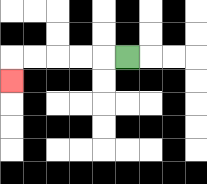{'start': '[5, 2]', 'end': '[0, 3]', 'path_directions': 'L,L,L,L,L,D', 'path_coordinates': '[[5, 2], [4, 2], [3, 2], [2, 2], [1, 2], [0, 2], [0, 3]]'}